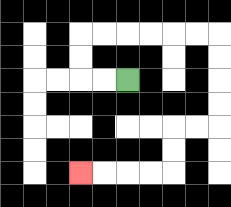{'start': '[5, 3]', 'end': '[3, 7]', 'path_directions': 'L,L,U,U,R,R,R,R,R,R,D,D,D,D,L,L,D,D,L,L,L,L', 'path_coordinates': '[[5, 3], [4, 3], [3, 3], [3, 2], [3, 1], [4, 1], [5, 1], [6, 1], [7, 1], [8, 1], [9, 1], [9, 2], [9, 3], [9, 4], [9, 5], [8, 5], [7, 5], [7, 6], [7, 7], [6, 7], [5, 7], [4, 7], [3, 7]]'}